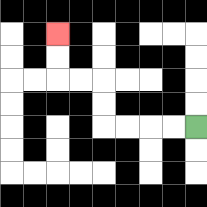{'start': '[8, 5]', 'end': '[2, 1]', 'path_directions': 'L,L,L,L,U,U,L,L,U,U', 'path_coordinates': '[[8, 5], [7, 5], [6, 5], [5, 5], [4, 5], [4, 4], [4, 3], [3, 3], [2, 3], [2, 2], [2, 1]]'}